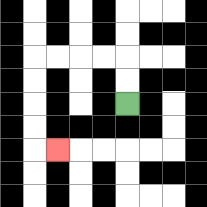{'start': '[5, 4]', 'end': '[2, 6]', 'path_directions': 'U,U,L,L,L,L,D,D,D,D,R', 'path_coordinates': '[[5, 4], [5, 3], [5, 2], [4, 2], [3, 2], [2, 2], [1, 2], [1, 3], [1, 4], [1, 5], [1, 6], [2, 6]]'}